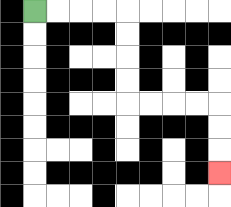{'start': '[1, 0]', 'end': '[9, 7]', 'path_directions': 'R,R,R,R,D,D,D,D,R,R,R,R,D,D,D', 'path_coordinates': '[[1, 0], [2, 0], [3, 0], [4, 0], [5, 0], [5, 1], [5, 2], [5, 3], [5, 4], [6, 4], [7, 4], [8, 4], [9, 4], [9, 5], [9, 6], [9, 7]]'}